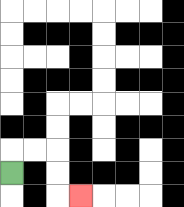{'start': '[0, 7]', 'end': '[3, 8]', 'path_directions': 'U,R,R,D,D,R', 'path_coordinates': '[[0, 7], [0, 6], [1, 6], [2, 6], [2, 7], [2, 8], [3, 8]]'}